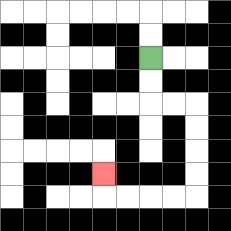{'start': '[6, 2]', 'end': '[4, 7]', 'path_directions': 'D,D,R,R,D,D,D,D,L,L,L,L,U', 'path_coordinates': '[[6, 2], [6, 3], [6, 4], [7, 4], [8, 4], [8, 5], [8, 6], [8, 7], [8, 8], [7, 8], [6, 8], [5, 8], [4, 8], [4, 7]]'}